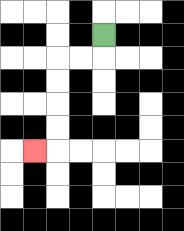{'start': '[4, 1]', 'end': '[1, 6]', 'path_directions': 'D,L,L,D,D,D,D,L', 'path_coordinates': '[[4, 1], [4, 2], [3, 2], [2, 2], [2, 3], [2, 4], [2, 5], [2, 6], [1, 6]]'}